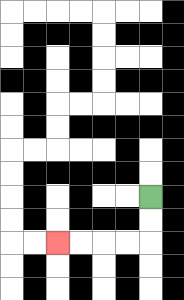{'start': '[6, 8]', 'end': '[2, 10]', 'path_directions': 'D,D,L,L,L,L', 'path_coordinates': '[[6, 8], [6, 9], [6, 10], [5, 10], [4, 10], [3, 10], [2, 10]]'}